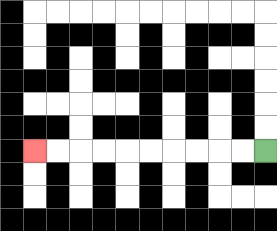{'start': '[11, 6]', 'end': '[1, 6]', 'path_directions': 'L,L,L,L,L,L,L,L,L,L', 'path_coordinates': '[[11, 6], [10, 6], [9, 6], [8, 6], [7, 6], [6, 6], [5, 6], [4, 6], [3, 6], [2, 6], [1, 6]]'}